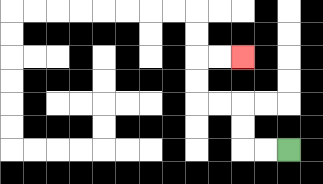{'start': '[12, 6]', 'end': '[10, 2]', 'path_directions': 'L,L,U,U,L,L,U,U,R,R', 'path_coordinates': '[[12, 6], [11, 6], [10, 6], [10, 5], [10, 4], [9, 4], [8, 4], [8, 3], [8, 2], [9, 2], [10, 2]]'}